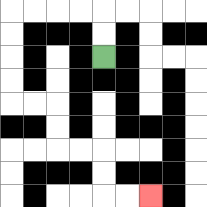{'start': '[4, 2]', 'end': '[6, 8]', 'path_directions': 'U,U,L,L,L,L,D,D,D,D,R,R,D,D,R,R,D,D,R,R', 'path_coordinates': '[[4, 2], [4, 1], [4, 0], [3, 0], [2, 0], [1, 0], [0, 0], [0, 1], [0, 2], [0, 3], [0, 4], [1, 4], [2, 4], [2, 5], [2, 6], [3, 6], [4, 6], [4, 7], [4, 8], [5, 8], [6, 8]]'}